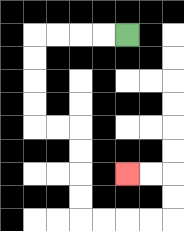{'start': '[5, 1]', 'end': '[5, 7]', 'path_directions': 'L,L,L,L,D,D,D,D,R,R,D,D,D,D,R,R,R,R,U,U,L,L', 'path_coordinates': '[[5, 1], [4, 1], [3, 1], [2, 1], [1, 1], [1, 2], [1, 3], [1, 4], [1, 5], [2, 5], [3, 5], [3, 6], [3, 7], [3, 8], [3, 9], [4, 9], [5, 9], [6, 9], [7, 9], [7, 8], [7, 7], [6, 7], [5, 7]]'}